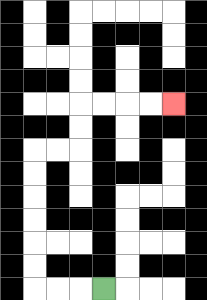{'start': '[4, 12]', 'end': '[7, 4]', 'path_directions': 'L,L,L,U,U,U,U,U,U,R,R,U,U,R,R,R,R', 'path_coordinates': '[[4, 12], [3, 12], [2, 12], [1, 12], [1, 11], [1, 10], [1, 9], [1, 8], [1, 7], [1, 6], [2, 6], [3, 6], [3, 5], [3, 4], [4, 4], [5, 4], [6, 4], [7, 4]]'}